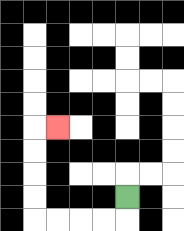{'start': '[5, 8]', 'end': '[2, 5]', 'path_directions': 'D,L,L,L,L,U,U,U,U,R', 'path_coordinates': '[[5, 8], [5, 9], [4, 9], [3, 9], [2, 9], [1, 9], [1, 8], [1, 7], [1, 6], [1, 5], [2, 5]]'}